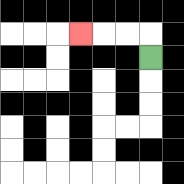{'start': '[6, 2]', 'end': '[3, 1]', 'path_directions': 'U,L,L,L', 'path_coordinates': '[[6, 2], [6, 1], [5, 1], [4, 1], [3, 1]]'}